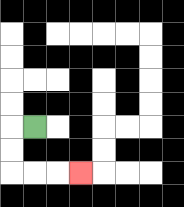{'start': '[1, 5]', 'end': '[3, 7]', 'path_directions': 'L,D,D,R,R,R', 'path_coordinates': '[[1, 5], [0, 5], [0, 6], [0, 7], [1, 7], [2, 7], [3, 7]]'}